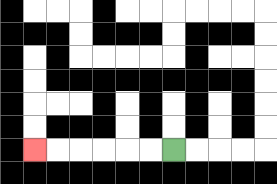{'start': '[7, 6]', 'end': '[1, 6]', 'path_directions': 'L,L,L,L,L,L', 'path_coordinates': '[[7, 6], [6, 6], [5, 6], [4, 6], [3, 6], [2, 6], [1, 6]]'}